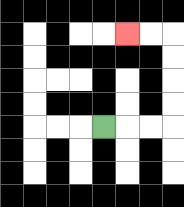{'start': '[4, 5]', 'end': '[5, 1]', 'path_directions': 'R,R,R,U,U,U,U,L,L', 'path_coordinates': '[[4, 5], [5, 5], [6, 5], [7, 5], [7, 4], [7, 3], [7, 2], [7, 1], [6, 1], [5, 1]]'}